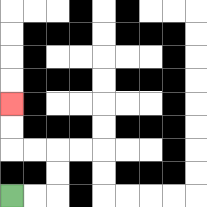{'start': '[0, 8]', 'end': '[0, 4]', 'path_directions': 'R,R,U,U,L,L,U,U', 'path_coordinates': '[[0, 8], [1, 8], [2, 8], [2, 7], [2, 6], [1, 6], [0, 6], [0, 5], [0, 4]]'}